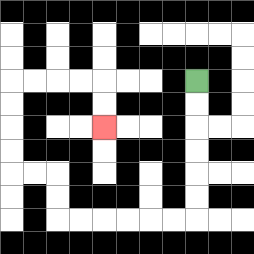{'start': '[8, 3]', 'end': '[4, 5]', 'path_directions': 'D,D,D,D,D,D,L,L,L,L,L,L,U,U,L,L,U,U,U,U,R,R,R,R,D,D', 'path_coordinates': '[[8, 3], [8, 4], [8, 5], [8, 6], [8, 7], [8, 8], [8, 9], [7, 9], [6, 9], [5, 9], [4, 9], [3, 9], [2, 9], [2, 8], [2, 7], [1, 7], [0, 7], [0, 6], [0, 5], [0, 4], [0, 3], [1, 3], [2, 3], [3, 3], [4, 3], [4, 4], [4, 5]]'}